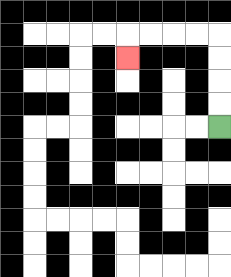{'start': '[9, 5]', 'end': '[5, 2]', 'path_directions': 'U,U,U,U,L,L,L,L,D', 'path_coordinates': '[[9, 5], [9, 4], [9, 3], [9, 2], [9, 1], [8, 1], [7, 1], [6, 1], [5, 1], [5, 2]]'}